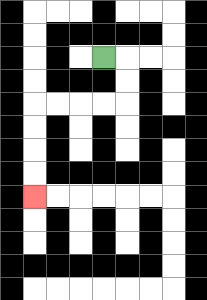{'start': '[4, 2]', 'end': '[1, 8]', 'path_directions': 'R,D,D,L,L,L,L,D,D,D,D', 'path_coordinates': '[[4, 2], [5, 2], [5, 3], [5, 4], [4, 4], [3, 4], [2, 4], [1, 4], [1, 5], [1, 6], [1, 7], [1, 8]]'}